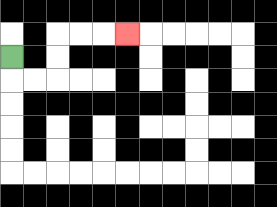{'start': '[0, 2]', 'end': '[5, 1]', 'path_directions': 'D,R,R,U,U,R,R,R', 'path_coordinates': '[[0, 2], [0, 3], [1, 3], [2, 3], [2, 2], [2, 1], [3, 1], [4, 1], [5, 1]]'}